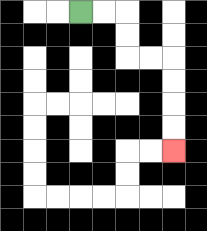{'start': '[3, 0]', 'end': '[7, 6]', 'path_directions': 'R,R,D,D,R,R,D,D,D,D', 'path_coordinates': '[[3, 0], [4, 0], [5, 0], [5, 1], [5, 2], [6, 2], [7, 2], [7, 3], [7, 4], [7, 5], [7, 6]]'}